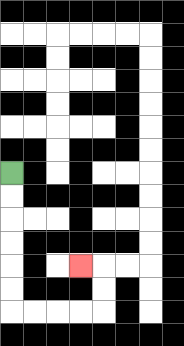{'start': '[0, 7]', 'end': '[3, 11]', 'path_directions': 'D,D,D,D,D,D,R,R,R,R,U,U,L', 'path_coordinates': '[[0, 7], [0, 8], [0, 9], [0, 10], [0, 11], [0, 12], [0, 13], [1, 13], [2, 13], [3, 13], [4, 13], [4, 12], [4, 11], [3, 11]]'}